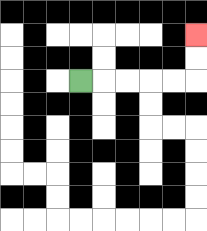{'start': '[3, 3]', 'end': '[8, 1]', 'path_directions': 'R,R,R,R,R,U,U', 'path_coordinates': '[[3, 3], [4, 3], [5, 3], [6, 3], [7, 3], [8, 3], [8, 2], [8, 1]]'}